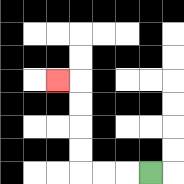{'start': '[6, 7]', 'end': '[2, 3]', 'path_directions': 'L,L,L,U,U,U,U,L', 'path_coordinates': '[[6, 7], [5, 7], [4, 7], [3, 7], [3, 6], [3, 5], [3, 4], [3, 3], [2, 3]]'}